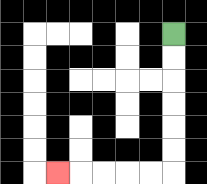{'start': '[7, 1]', 'end': '[2, 7]', 'path_directions': 'D,D,D,D,D,D,L,L,L,L,L', 'path_coordinates': '[[7, 1], [7, 2], [7, 3], [7, 4], [7, 5], [7, 6], [7, 7], [6, 7], [5, 7], [4, 7], [3, 7], [2, 7]]'}